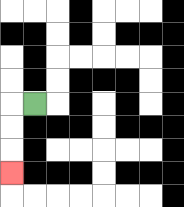{'start': '[1, 4]', 'end': '[0, 7]', 'path_directions': 'L,D,D,D', 'path_coordinates': '[[1, 4], [0, 4], [0, 5], [0, 6], [0, 7]]'}